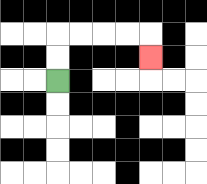{'start': '[2, 3]', 'end': '[6, 2]', 'path_directions': 'U,U,R,R,R,R,D', 'path_coordinates': '[[2, 3], [2, 2], [2, 1], [3, 1], [4, 1], [5, 1], [6, 1], [6, 2]]'}